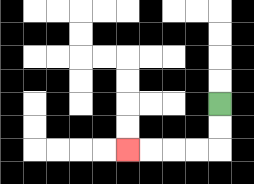{'start': '[9, 4]', 'end': '[5, 6]', 'path_directions': 'D,D,L,L,L,L', 'path_coordinates': '[[9, 4], [9, 5], [9, 6], [8, 6], [7, 6], [6, 6], [5, 6]]'}